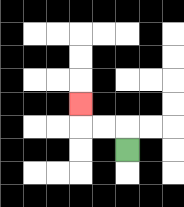{'start': '[5, 6]', 'end': '[3, 4]', 'path_directions': 'U,L,L,U', 'path_coordinates': '[[5, 6], [5, 5], [4, 5], [3, 5], [3, 4]]'}